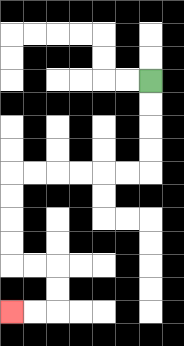{'start': '[6, 3]', 'end': '[0, 13]', 'path_directions': 'D,D,D,D,L,L,L,L,L,L,D,D,D,D,R,R,D,D,L,L', 'path_coordinates': '[[6, 3], [6, 4], [6, 5], [6, 6], [6, 7], [5, 7], [4, 7], [3, 7], [2, 7], [1, 7], [0, 7], [0, 8], [0, 9], [0, 10], [0, 11], [1, 11], [2, 11], [2, 12], [2, 13], [1, 13], [0, 13]]'}